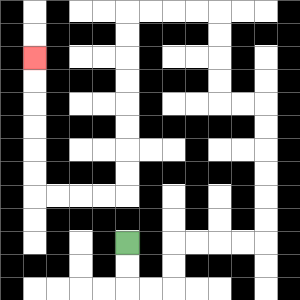{'start': '[5, 10]', 'end': '[1, 2]', 'path_directions': 'D,D,R,R,U,U,R,R,R,R,U,U,U,U,U,U,L,L,U,U,U,U,L,L,L,L,D,D,D,D,D,D,D,D,L,L,L,L,U,U,U,U,U,U', 'path_coordinates': '[[5, 10], [5, 11], [5, 12], [6, 12], [7, 12], [7, 11], [7, 10], [8, 10], [9, 10], [10, 10], [11, 10], [11, 9], [11, 8], [11, 7], [11, 6], [11, 5], [11, 4], [10, 4], [9, 4], [9, 3], [9, 2], [9, 1], [9, 0], [8, 0], [7, 0], [6, 0], [5, 0], [5, 1], [5, 2], [5, 3], [5, 4], [5, 5], [5, 6], [5, 7], [5, 8], [4, 8], [3, 8], [2, 8], [1, 8], [1, 7], [1, 6], [1, 5], [1, 4], [1, 3], [1, 2]]'}